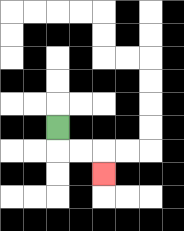{'start': '[2, 5]', 'end': '[4, 7]', 'path_directions': 'D,R,R,D', 'path_coordinates': '[[2, 5], [2, 6], [3, 6], [4, 6], [4, 7]]'}